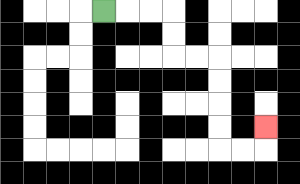{'start': '[4, 0]', 'end': '[11, 5]', 'path_directions': 'R,R,R,D,D,R,R,D,D,D,D,R,R,U', 'path_coordinates': '[[4, 0], [5, 0], [6, 0], [7, 0], [7, 1], [7, 2], [8, 2], [9, 2], [9, 3], [9, 4], [9, 5], [9, 6], [10, 6], [11, 6], [11, 5]]'}